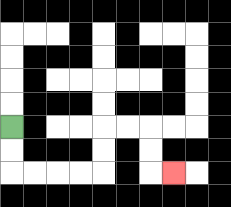{'start': '[0, 5]', 'end': '[7, 7]', 'path_directions': 'D,D,R,R,R,R,U,U,R,R,D,D,R', 'path_coordinates': '[[0, 5], [0, 6], [0, 7], [1, 7], [2, 7], [3, 7], [4, 7], [4, 6], [4, 5], [5, 5], [6, 5], [6, 6], [6, 7], [7, 7]]'}